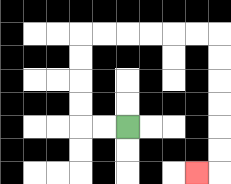{'start': '[5, 5]', 'end': '[8, 7]', 'path_directions': 'L,L,U,U,U,U,R,R,R,R,R,R,D,D,D,D,D,D,L', 'path_coordinates': '[[5, 5], [4, 5], [3, 5], [3, 4], [3, 3], [3, 2], [3, 1], [4, 1], [5, 1], [6, 1], [7, 1], [8, 1], [9, 1], [9, 2], [9, 3], [9, 4], [9, 5], [9, 6], [9, 7], [8, 7]]'}